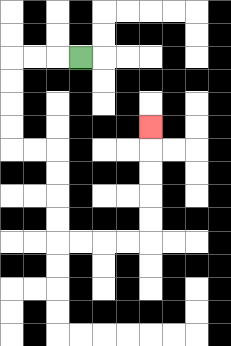{'start': '[3, 2]', 'end': '[6, 5]', 'path_directions': 'L,L,L,D,D,D,D,R,R,D,D,D,D,R,R,R,R,U,U,U,U,U', 'path_coordinates': '[[3, 2], [2, 2], [1, 2], [0, 2], [0, 3], [0, 4], [0, 5], [0, 6], [1, 6], [2, 6], [2, 7], [2, 8], [2, 9], [2, 10], [3, 10], [4, 10], [5, 10], [6, 10], [6, 9], [6, 8], [6, 7], [6, 6], [6, 5]]'}